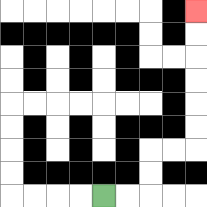{'start': '[4, 8]', 'end': '[8, 0]', 'path_directions': 'R,R,U,U,R,R,U,U,U,U,U,U', 'path_coordinates': '[[4, 8], [5, 8], [6, 8], [6, 7], [6, 6], [7, 6], [8, 6], [8, 5], [8, 4], [8, 3], [8, 2], [8, 1], [8, 0]]'}